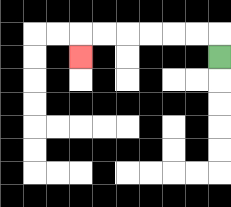{'start': '[9, 2]', 'end': '[3, 2]', 'path_directions': 'U,L,L,L,L,L,L,D', 'path_coordinates': '[[9, 2], [9, 1], [8, 1], [7, 1], [6, 1], [5, 1], [4, 1], [3, 1], [3, 2]]'}